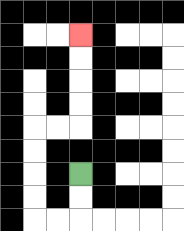{'start': '[3, 7]', 'end': '[3, 1]', 'path_directions': 'D,D,L,L,U,U,U,U,R,R,U,U,U,U', 'path_coordinates': '[[3, 7], [3, 8], [3, 9], [2, 9], [1, 9], [1, 8], [1, 7], [1, 6], [1, 5], [2, 5], [3, 5], [3, 4], [3, 3], [3, 2], [3, 1]]'}